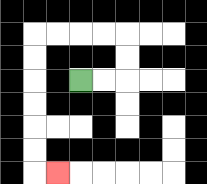{'start': '[3, 3]', 'end': '[2, 7]', 'path_directions': 'R,R,U,U,L,L,L,L,D,D,D,D,D,D,R', 'path_coordinates': '[[3, 3], [4, 3], [5, 3], [5, 2], [5, 1], [4, 1], [3, 1], [2, 1], [1, 1], [1, 2], [1, 3], [1, 4], [1, 5], [1, 6], [1, 7], [2, 7]]'}